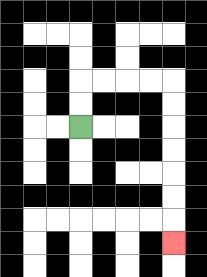{'start': '[3, 5]', 'end': '[7, 10]', 'path_directions': 'U,U,R,R,R,R,D,D,D,D,D,D,D', 'path_coordinates': '[[3, 5], [3, 4], [3, 3], [4, 3], [5, 3], [6, 3], [7, 3], [7, 4], [7, 5], [7, 6], [7, 7], [7, 8], [7, 9], [7, 10]]'}